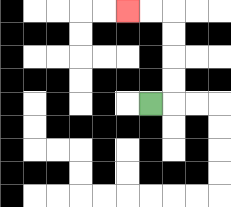{'start': '[6, 4]', 'end': '[5, 0]', 'path_directions': 'R,U,U,U,U,L,L', 'path_coordinates': '[[6, 4], [7, 4], [7, 3], [7, 2], [7, 1], [7, 0], [6, 0], [5, 0]]'}